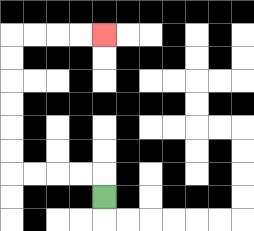{'start': '[4, 8]', 'end': '[4, 1]', 'path_directions': 'U,L,L,L,L,U,U,U,U,U,U,R,R,R,R', 'path_coordinates': '[[4, 8], [4, 7], [3, 7], [2, 7], [1, 7], [0, 7], [0, 6], [0, 5], [0, 4], [0, 3], [0, 2], [0, 1], [1, 1], [2, 1], [3, 1], [4, 1]]'}